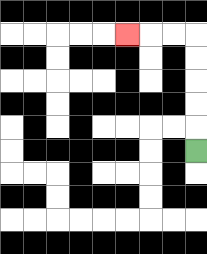{'start': '[8, 6]', 'end': '[5, 1]', 'path_directions': 'U,U,U,U,U,L,L,L', 'path_coordinates': '[[8, 6], [8, 5], [8, 4], [8, 3], [8, 2], [8, 1], [7, 1], [6, 1], [5, 1]]'}